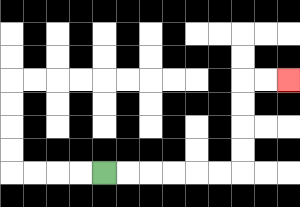{'start': '[4, 7]', 'end': '[12, 3]', 'path_directions': 'R,R,R,R,R,R,U,U,U,U,R,R', 'path_coordinates': '[[4, 7], [5, 7], [6, 7], [7, 7], [8, 7], [9, 7], [10, 7], [10, 6], [10, 5], [10, 4], [10, 3], [11, 3], [12, 3]]'}